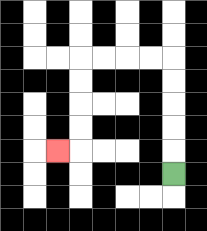{'start': '[7, 7]', 'end': '[2, 6]', 'path_directions': 'U,U,U,U,U,L,L,L,L,D,D,D,D,L', 'path_coordinates': '[[7, 7], [7, 6], [7, 5], [7, 4], [7, 3], [7, 2], [6, 2], [5, 2], [4, 2], [3, 2], [3, 3], [3, 4], [3, 5], [3, 6], [2, 6]]'}